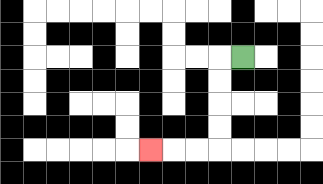{'start': '[10, 2]', 'end': '[6, 6]', 'path_directions': 'L,D,D,D,D,L,L,L', 'path_coordinates': '[[10, 2], [9, 2], [9, 3], [9, 4], [9, 5], [9, 6], [8, 6], [7, 6], [6, 6]]'}